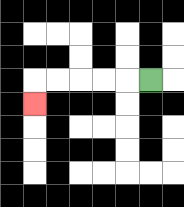{'start': '[6, 3]', 'end': '[1, 4]', 'path_directions': 'L,L,L,L,L,D', 'path_coordinates': '[[6, 3], [5, 3], [4, 3], [3, 3], [2, 3], [1, 3], [1, 4]]'}